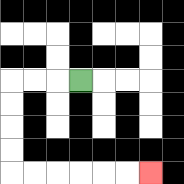{'start': '[3, 3]', 'end': '[6, 7]', 'path_directions': 'L,L,L,D,D,D,D,R,R,R,R,R,R', 'path_coordinates': '[[3, 3], [2, 3], [1, 3], [0, 3], [0, 4], [0, 5], [0, 6], [0, 7], [1, 7], [2, 7], [3, 7], [4, 7], [5, 7], [6, 7]]'}